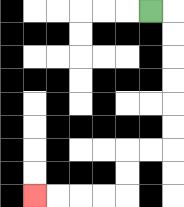{'start': '[6, 0]', 'end': '[1, 8]', 'path_directions': 'R,D,D,D,D,D,D,L,L,D,D,L,L,L,L', 'path_coordinates': '[[6, 0], [7, 0], [7, 1], [7, 2], [7, 3], [7, 4], [7, 5], [7, 6], [6, 6], [5, 6], [5, 7], [5, 8], [4, 8], [3, 8], [2, 8], [1, 8]]'}